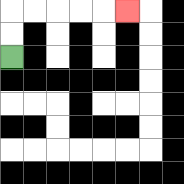{'start': '[0, 2]', 'end': '[5, 0]', 'path_directions': 'U,U,R,R,R,R,R', 'path_coordinates': '[[0, 2], [0, 1], [0, 0], [1, 0], [2, 0], [3, 0], [4, 0], [5, 0]]'}